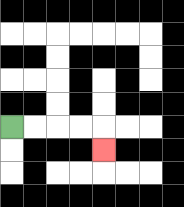{'start': '[0, 5]', 'end': '[4, 6]', 'path_directions': 'R,R,R,R,D', 'path_coordinates': '[[0, 5], [1, 5], [2, 5], [3, 5], [4, 5], [4, 6]]'}